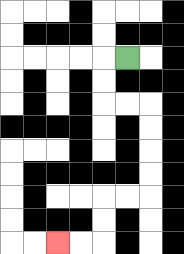{'start': '[5, 2]', 'end': '[2, 10]', 'path_directions': 'L,D,D,R,R,D,D,D,D,L,L,D,D,L,L', 'path_coordinates': '[[5, 2], [4, 2], [4, 3], [4, 4], [5, 4], [6, 4], [6, 5], [6, 6], [6, 7], [6, 8], [5, 8], [4, 8], [4, 9], [4, 10], [3, 10], [2, 10]]'}